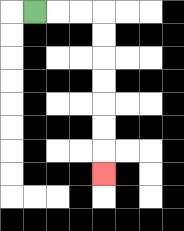{'start': '[1, 0]', 'end': '[4, 7]', 'path_directions': 'R,R,R,D,D,D,D,D,D,D', 'path_coordinates': '[[1, 0], [2, 0], [3, 0], [4, 0], [4, 1], [4, 2], [4, 3], [4, 4], [4, 5], [4, 6], [4, 7]]'}